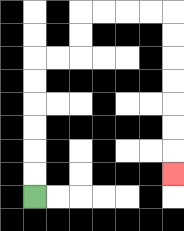{'start': '[1, 8]', 'end': '[7, 7]', 'path_directions': 'U,U,U,U,U,U,R,R,U,U,R,R,R,R,D,D,D,D,D,D,D', 'path_coordinates': '[[1, 8], [1, 7], [1, 6], [1, 5], [1, 4], [1, 3], [1, 2], [2, 2], [3, 2], [3, 1], [3, 0], [4, 0], [5, 0], [6, 0], [7, 0], [7, 1], [7, 2], [7, 3], [7, 4], [7, 5], [7, 6], [7, 7]]'}